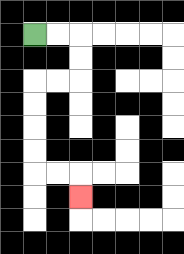{'start': '[1, 1]', 'end': '[3, 8]', 'path_directions': 'R,R,D,D,L,L,D,D,D,D,R,R,D', 'path_coordinates': '[[1, 1], [2, 1], [3, 1], [3, 2], [3, 3], [2, 3], [1, 3], [1, 4], [1, 5], [1, 6], [1, 7], [2, 7], [3, 7], [3, 8]]'}